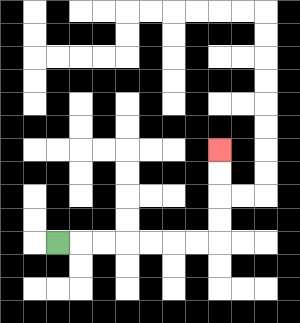{'start': '[2, 10]', 'end': '[9, 6]', 'path_directions': 'R,R,R,R,R,R,R,U,U,U,U', 'path_coordinates': '[[2, 10], [3, 10], [4, 10], [5, 10], [6, 10], [7, 10], [8, 10], [9, 10], [9, 9], [9, 8], [9, 7], [9, 6]]'}